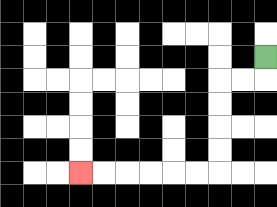{'start': '[11, 2]', 'end': '[3, 7]', 'path_directions': 'D,L,L,D,D,D,D,L,L,L,L,L,L', 'path_coordinates': '[[11, 2], [11, 3], [10, 3], [9, 3], [9, 4], [9, 5], [9, 6], [9, 7], [8, 7], [7, 7], [6, 7], [5, 7], [4, 7], [3, 7]]'}